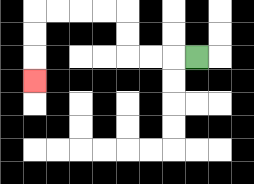{'start': '[8, 2]', 'end': '[1, 3]', 'path_directions': 'L,L,L,U,U,L,L,L,L,D,D,D', 'path_coordinates': '[[8, 2], [7, 2], [6, 2], [5, 2], [5, 1], [5, 0], [4, 0], [3, 0], [2, 0], [1, 0], [1, 1], [1, 2], [1, 3]]'}